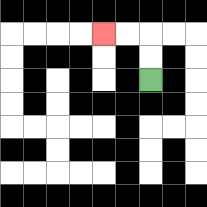{'start': '[6, 3]', 'end': '[4, 1]', 'path_directions': 'U,U,L,L', 'path_coordinates': '[[6, 3], [6, 2], [6, 1], [5, 1], [4, 1]]'}